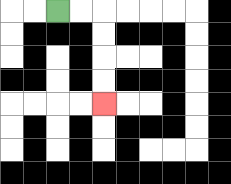{'start': '[2, 0]', 'end': '[4, 4]', 'path_directions': 'R,R,D,D,D,D', 'path_coordinates': '[[2, 0], [3, 0], [4, 0], [4, 1], [4, 2], [4, 3], [4, 4]]'}